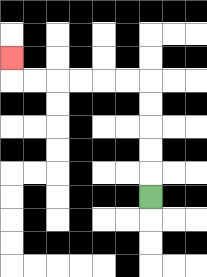{'start': '[6, 8]', 'end': '[0, 2]', 'path_directions': 'U,U,U,U,U,L,L,L,L,L,L,U', 'path_coordinates': '[[6, 8], [6, 7], [6, 6], [6, 5], [6, 4], [6, 3], [5, 3], [4, 3], [3, 3], [2, 3], [1, 3], [0, 3], [0, 2]]'}